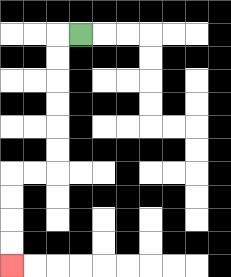{'start': '[3, 1]', 'end': '[0, 11]', 'path_directions': 'L,D,D,D,D,D,D,L,L,D,D,D,D', 'path_coordinates': '[[3, 1], [2, 1], [2, 2], [2, 3], [2, 4], [2, 5], [2, 6], [2, 7], [1, 7], [0, 7], [0, 8], [0, 9], [0, 10], [0, 11]]'}